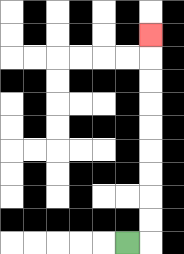{'start': '[5, 10]', 'end': '[6, 1]', 'path_directions': 'R,U,U,U,U,U,U,U,U,U', 'path_coordinates': '[[5, 10], [6, 10], [6, 9], [6, 8], [6, 7], [6, 6], [6, 5], [6, 4], [6, 3], [6, 2], [6, 1]]'}